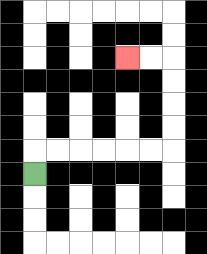{'start': '[1, 7]', 'end': '[5, 2]', 'path_directions': 'U,R,R,R,R,R,R,U,U,U,U,L,L', 'path_coordinates': '[[1, 7], [1, 6], [2, 6], [3, 6], [4, 6], [5, 6], [6, 6], [7, 6], [7, 5], [7, 4], [7, 3], [7, 2], [6, 2], [5, 2]]'}